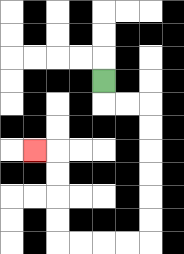{'start': '[4, 3]', 'end': '[1, 6]', 'path_directions': 'D,R,R,D,D,D,D,D,D,L,L,L,L,U,U,U,U,L', 'path_coordinates': '[[4, 3], [4, 4], [5, 4], [6, 4], [6, 5], [6, 6], [6, 7], [6, 8], [6, 9], [6, 10], [5, 10], [4, 10], [3, 10], [2, 10], [2, 9], [2, 8], [2, 7], [2, 6], [1, 6]]'}